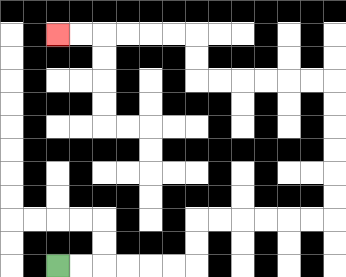{'start': '[2, 11]', 'end': '[2, 1]', 'path_directions': 'R,R,R,R,R,R,U,U,R,R,R,R,R,R,U,U,U,U,U,U,L,L,L,L,L,L,U,U,L,L,L,L,L,L', 'path_coordinates': '[[2, 11], [3, 11], [4, 11], [5, 11], [6, 11], [7, 11], [8, 11], [8, 10], [8, 9], [9, 9], [10, 9], [11, 9], [12, 9], [13, 9], [14, 9], [14, 8], [14, 7], [14, 6], [14, 5], [14, 4], [14, 3], [13, 3], [12, 3], [11, 3], [10, 3], [9, 3], [8, 3], [8, 2], [8, 1], [7, 1], [6, 1], [5, 1], [4, 1], [3, 1], [2, 1]]'}